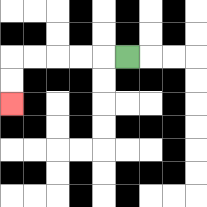{'start': '[5, 2]', 'end': '[0, 4]', 'path_directions': 'L,L,L,L,L,D,D', 'path_coordinates': '[[5, 2], [4, 2], [3, 2], [2, 2], [1, 2], [0, 2], [0, 3], [0, 4]]'}